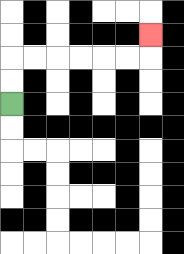{'start': '[0, 4]', 'end': '[6, 1]', 'path_directions': 'U,U,R,R,R,R,R,R,U', 'path_coordinates': '[[0, 4], [0, 3], [0, 2], [1, 2], [2, 2], [3, 2], [4, 2], [5, 2], [6, 2], [6, 1]]'}